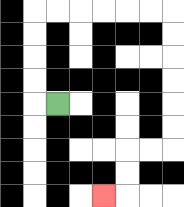{'start': '[2, 4]', 'end': '[4, 8]', 'path_directions': 'L,U,U,U,U,R,R,R,R,R,R,D,D,D,D,D,D,L,L,D,D,L', 'path_coordinates': '[[2, 4], [1, 4], [1, 3], [1, 2], [1, 1], [1, 0], [2, 0], [3, 0], [4, 0], [5, 0], [6, 0], [7, 0], [7, 1], [7, 2], [7, 3], [7, 4], [7, 5], [7, 6], [6, 6], [5, 6], [5, 7], [5, 8], [4, 8]]'}